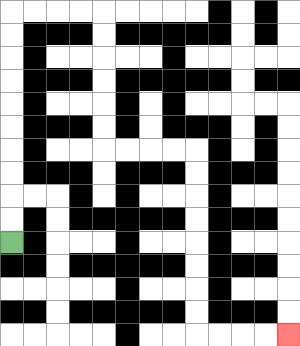{'start': '[0, 10]', 'end': '[12, 14]', 'path_directions': 'U,U,U,U,U,U,U,U,U,U,R,R,R,R,D,D,D,D,D,D,R,R,R,R,D,D,D,D,D,D,D,D,R,R,R,R', 'path_coordinates': '[[0, 10], [0, 9], [0, 8], [0, 7], [0, 6], [0, 5], [0, 4], [0, 3], [0, 2], [0, 1], [0, 0], [1, 0], [2, 0], [3, 0], [4, 0], [4, 1], [4, 2], [4, 3], [4, 4], [4, 5], [4, 6], [5, 6], [6, 6], [7, 6], [8, 6], [8, 7], [8, 8], [8, 9], [8, 10], [8, 11], [8, 12], [8, 13], [8, 14], [9, 14], [10, 14], [11, 14], [12, 14]]'}